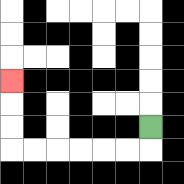{'start': '[6, 5]', 'end': '[0, 3]', 'path_directions': 'D,L,L,L,L,L,L,U,U,U', 'path_coordinates': '[[6, 5], [6, 6], [5, 6], [4, 6], [3, 6], [2, 6], [1, 6], [0, 6], [0, 5], [0, 4], [0, 3]]'}